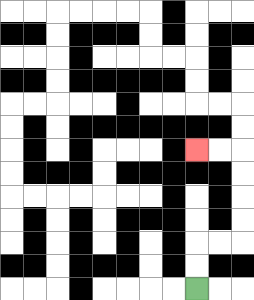{'start': '[8, 12]', 'end': '[8, 6]', 'path_directions': 'U,U,R,R,U,U,U,U,L,L', 'path_coordinates': '[[8, 12], [8, 11], [8, 10], [9, 10], [10, 10], [10, 9], [10, 8], [10, 7], [10, 6], [9, 6], [8, 6]]'}